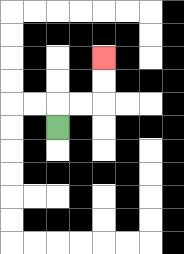{'start': '[2, 5]', 'end': '[4, 2]', 'path_directions': 'U,R,R,U,U', 'path_coordinates': '[[2, 5], [2, 4], [3, 4], [4, 4], [4, 3], [4, 2]]'}